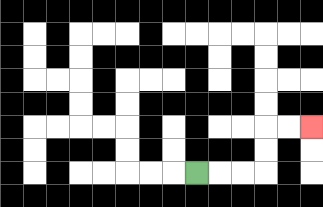{'start': '[8, 7]', 'end': '[13, 5]', 'path_directions': 'R,R,R,U,U,R,R', 'path_coordinates': '[[8, 7], [9, 7], [10, 7], [11, 7], [11, 6], [11, 5], [12, 5], [13, 5]]'}